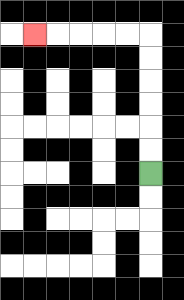{'start': '[6, 7]', 'end': '[1, 1]', 'path_directions': 'U,U,U,U,U,U,L,L,L,L,L', 'path_coordinates': '[[6, 7], [6, 6], [6, 5], [6, 4], [6, 3], [6, 2], [6, 1], [5, 1], [4, 1], [3, 1], [2, 1], [1, 1]]'}